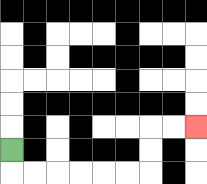{'start': '[0, 6]', 'end': '[8, 5]', 'path_directions': 'D,R,R,R,R,R,R,U,U,R,R', 'path_coordinates': '[[0, 6], [0, 7], [1, 7], [2, 7], [3, 7], [4, 7], [5, 7], [6, 7], [6, 6], [6, 5], [7, 5], [8, 5]]'}